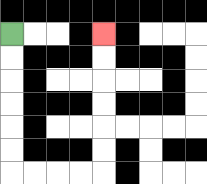{'start': '[0, 1]', 'end': '[4, 1]', 'path_directions': 'D,D,D,D,D,D,R,R,R,R,U,U,U,U,U,U', 'path_coordinates': '[[0, 1], [0, 2], [0, 3], [0, 4], [0, 5], [0, 6], [0, 7], [1, 7], [2, 7], [3, 7], [4, 7], [4, 6], [4, 5], [4, 4], [4, 3], [4, 2], [4, 1]]'}